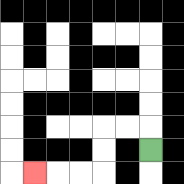{'start': '[6, 6]', 'end': '[1, 7]', 'path_directions': 'U,L,L,D,D,L,L,L', 'path_coordinates': '[[6, 6], [6, 5], [5, 5], [4, 5], [4, 6], [4, 7], [3, 7], [2, 7], [1, 7]]'}